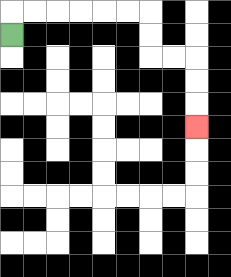{'start': '[0, 1]', 'end': '[8, 5]', 'path_directions': 'U,R,R,R,R,R,R,D,D,R,R,D,D,D', 'path_coordinates': '[[0, 1], [0, 0], [1, 0], [2, 0], [3, 0], [4, 0], [5, 0], [6, 0], [6, 1], [6, 2], [7, 2], [8, 2], [8, 3], [8, 4], [8, 5]]'}